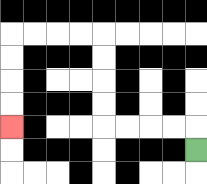{'start': '[8, 6]', 'end': '[0, 5]', 'path_directions': 'U,L,L,L,L,U,U,U,U,L,L,L,L,D,D,D,D', 'path_coordinates': '[[8, 6], [8, 5], [7, 5], [6, 5], [5, 5], [4, 5], [4, 4], [4, 3], [4, 2], [4, 1], [3, 1], [2, 1], [1, 1], [0, 1], [0, 2], [0, 3], [0, 4], [0, 5]]'}